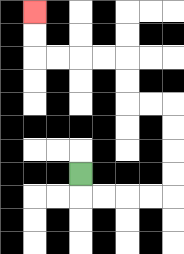{'start': '[3, 7]', 'end': '[1, 0]', 'path_directions': 'D,R,R,R,R,U,U,U,U,L,L,U,U,L,L,L,L,U,U', 'path_coordinates': '[[3, 7], [3, 8], [4, 8], [5, 8], [6, 8], [7, 8], [7, 7], [7, 6], [7, 5], [7, 4], [6, 4], [5, 4], [5, 3], [5, 2], [4, 2], [3, 2], [2, 2], [1, 2], [1, 1], [1, 0]]'}